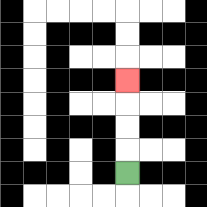{'start': '[5, 7]', 'end': '[5, 3]', 'path_directions': 'U,U,U,U', 'path_coordinates': '[[5, 7], [5, 6], [5, 5], [5, 4], [5, 3]]'}